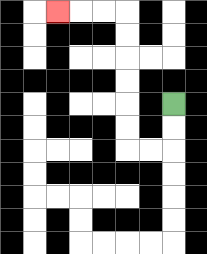{'start': '[7, 4]', 'end': '[2, 0]', 'path_directions': 'D,D,L,L,U,U,U,U,U,U,L,L,L', 'path_coordinates': '[[7, 4], [7, 5], [7, 6], [6, 6], [5, 6], [5, 5], [5, 4], [5, 3], [5, 2], [5, 1], [5, 0], [4, 0], [3, 0], [2, 0]]'}